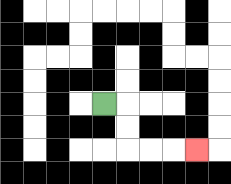{'start': '[4, 4]', 'end': '[8, 6]', 'path_directions': 'R,D,D,R,R,R', 'path_coordinates': '[[4, 4], [5, 4], [5, 5], [5, 6], [6, 6], [7, 6], [8, 6]]'}